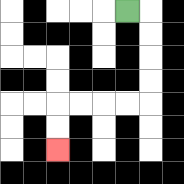{'start': '[5, 0]', 'end': '[2, 6]', 'path_directions': 'R,D,D,D,D,L,L,L,L,D,D', 'path_coordinates': '[[5, 0], [6, 0], [6, 1], [6, 2], [6, 3], [6, 4], [5, 4], [4, 4], [3, 4], [2, 4], [2, 5], [2, 6]]'}